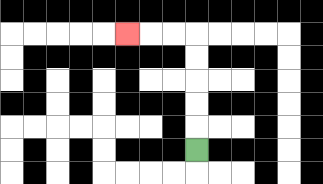{'start': '[8, 6]', 'end': '[5, 1]', 'path_directions': 'U,U,U,U,U,L,L,L', 'path_coordinates': '[[8, 6], [8, 5], [8, 4], [8, 3], [8, 2], [8, 1], [7, 1], [6, 1], [5, 1]]'}